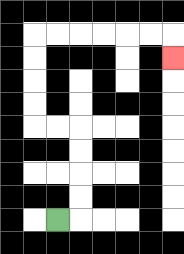{'start': '[2, 9]', 'end': '[7, 2]', 'path_directions': 'R,U,U,U,U,L,L,U,U,U,U,R,R,R,R,R,R,D', 'path_coordinates': '[[2, 9], [3, 9], [3, 8], [3, 7], [3, 6], [3, 5], [2, 5], [1, 5], [1, 4], [1, 3], [1, 2], [1, 1], [2, 1], [3, 1], [4, 1], [5, 1], [6, 1], [7, 1], [7, 2]]'}